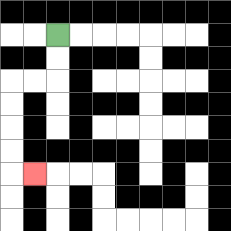{'start': '[2, 1]', 'end': '[1, 7]', 'path_directions': 'D,D,L,L,D,D,D,D,R', 'path_coordinates': '[[2, 1], [2, 2], [2, 3], [1, 3], [0, 3], [0, 4], [0, 5], [0, 6], [0, 7], [1, 7]]'}